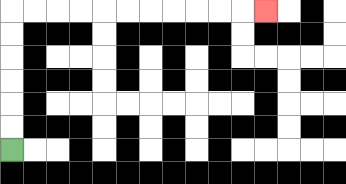{'start': '[0, 6]', 'end': '[11, 0]', 'path_directions': 'U,U,U,U,U,U,R,R,R,R,R,R,R,R,R,R,R', 'path_coordinates': '[[0, 6], [0, 5], [0, 4], [0, 3], [0, 2], [0, 1], [0, 0], [1, 0], [2, 0], [3, 0], [4, 0], [5, 0], [6, 0], [7, 0], [8, 0], [9, 0], [10, 0], [11, 0]]'}